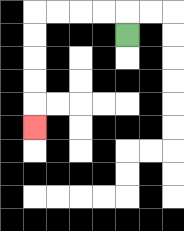{'start': '[5, 1]', 'end': '[1, 5]', 'path_directions': 'U,L,L,L,L,D,D,D,D,D', 'path_coordinates': '[[5, 1], [5, 0], [4, 0], [3, 0], [2, 0], [1, 0], [1, 1], [1, 2], [1, 3], [1, 4], [1, 5]]'}